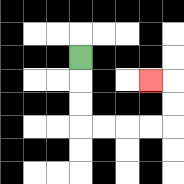{'start': '[3, 2]', 'end': '[6, 3]', 'path_directions': 'D,D,D,R,R,R,R,U,U,L', 'path_coordinates': '[[3, 2], [3, 3], [3, 4], [3, 5], [4, 5], [5, 5], [6, 5], [7, 5], [7, 4], [7, 3], [6, 3]]'}